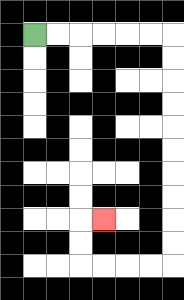{'start': '[1, 1]', 'end': '[4, 9]', 'path_directions': 'R,R,R,R,R,R,D,D,D,D,D,D,D,D,D,D,L,L,L,L,U,U,R', 'path_coordinates': '[[1, 1], [2, 1], [3, 1], [4, 1], [5, 1], [6, 1], [7, 1], [7, 2], [7, 3], [7, 4], [7, 5], [7, 6], [7, 7], [7, 8], [7, 9], [7, 10], [7, 11], [6, 11], [5, 11], [4, 11], [3, 11], [3, 10], [3, 9], [4, 9]]'}